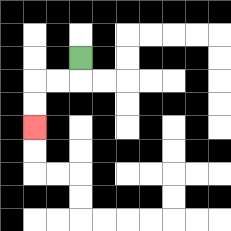{'start': '[3, 2]', 'end': '[1, 5]', 'path_directions': 'D,L,L,D,D', 'path_coordinates': '[[3, 2], [3, 3], [2, 3], [1, 3], [1, 4], [1, 5]]'}